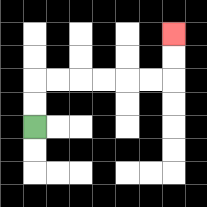{'start': '[1, 5]', 'end': '[7, 1]', 'path_directions': 'U,U,R,R,R,R,R,R,U,U', 'path_coordinates': '[[1, 5], [1, 4], [1, 3], [2, 3], [3, 3], [4, 3], [5, 3], [6, 3], [7, 3], [7, 2], [7, 1]]'}